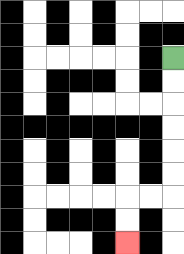{'start': '[7, 2]', 'end': '[5, 10]', 'path_directions': 'D,D,D,D,D,D,L,L,D,D', 'path_coordinates': '[[7, 2], [7, 3], [7, 4], [7, 5], [7, 6], [7, 7], [7, 8], [6, 8], [5, 8], [5, 9], [5, 10]]'}